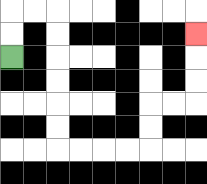{'start': '[0, 2]', 'end': '[8, 1]', 'path_directions': 'U,U,R,R,D,D,D,D,D,D,R,R,R,R,U,U,R,R,U,U,U', 'path_coordinates': '[[0, 2], [0, 1], [0, 0], [1, 0], [2, 0], [2, 1], [2, 2], [2, 3], [2, 4], [2, 5], [2, 6], [3, 6], [4, 6], [5, 6], [6, 6], [6, 5], [6, 4], [7, 4], [8, 4], [8, 3], [8, 2], [8, 1]]'}